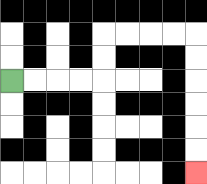{'start': '[0, 3]', 'end': '[8, 7]', 'path_directions': 'R,R,R,R,U,U,R,R,R,R,D,D,D,D,D,D', 'path_coordinates': '[[0, 3], [1, 3], [2, 3], [3, 3], [4, 3], [4, 2], [4, 1], [5, 1], [6, 1], [7, 1], [8, 1], [8, 2], [8, 3], [8, 4], [8, 5], [8, 6], [8, 7]]'}